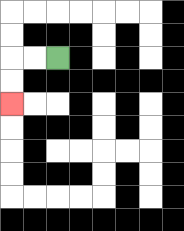{'start': '[2, 2]', 'end': '[0, 4]', 'path_directions': 'L,L,D,D', 'path_coordinates': '[[2, 2], [1, 2], [0, 2], [0, 3], [0, 4]]'}